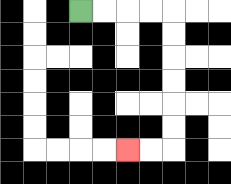{'start': '[3, 0]', 'end': '[5, 6]', 'path_directions': 'R,R,R,R,D,D,D,D,D,D,L,L', 'path_coordinates': '[[3, 0], [4, 0], [5, 0], [6, 0], [7, 0], [7, 1], [7, 2], [7, 3], [7, 4], [7, 5], [7, 6], [6, 6], [5, 6]]'}